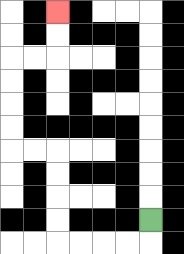{'start': '[6, 9]', 'end': '[2, 0]', 'path_directions': 'D,L,L,L,L,U,U,U,U,L,L,U,U,U,U,R,R,U,U', 'path_coordinates': '[[6, 9], [6, 10], [5, 10], [4, 10], [3, 10], [2, 10], [2, 9], [2, 8], [2, 7], [2, 6], [1, 6], [0, 6], [0, 5], [0, 4], [0, 3], [0, 2], [1, 2], [2, 2], [2, 1], [2, 0]]'}